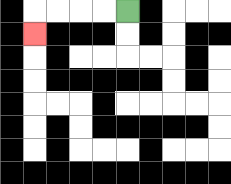{'start': '[5, 0]', 'end': '[1, 1]', 'path_directions': 'L,L,L,L,D', 'path_coordinates': '[[5, 0], [4, 0], [3, 0], [2, 0], [1, 0], [1, 1]]'}